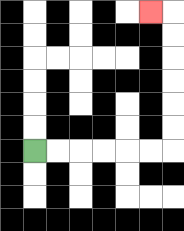{'start': '[1, 6]', 'end': '[6, 0]', 'path_directions': 'R,R,R,R,R,R,U,U,U,U,U,U,L', 'path_coordinates': '[[1, 6], [2, 6], [3, 6], [4, 6], [5, 6], [6, 6], [7, 6], [7, 5], [7, 4], [7, 3], [7, 2], [7, 1], [7, 0], [6, 0]]'}